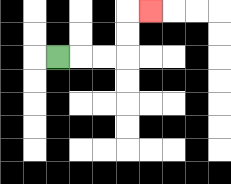{'start': '[2, 2]', 'end': '[6, 0]', 'path_directions': 'R,R,R,U,U,R', 'path_coordinates': '[[2, 2], [3, 2], [4, 2], [5, 2], [5, 1], [5, 0], [6, 0]]'}